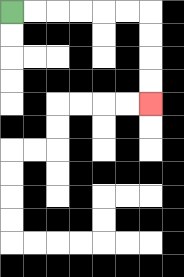{'start': '[0, 0]', 'end': '[6, 4]', 'path_directions': 'R,R,R,R,R,R,D,D,D,D', 'path_coordinates': '[[0, 0], [1, 0], [2, 0], [3, 0], [4, 0], [5, 0], [6, 0], [6, 1], [6, 2], [6, 3], [6, 4]]'}